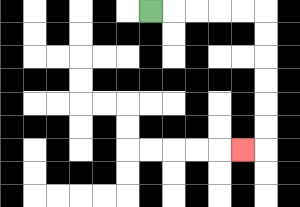{'start': '[6, 0]', 'end': '[10, 6]', 'path_directions': 'R,R,R,R,R,D,D,D,D,D,D,L', 'path_coordinates': '[[6, 0], [7, 0], [8, 0], [9, 0], [10, 0], [11, 0], [11, 1], [11, 2], [11, 3], [11, 4], [11, 5], [11, 6], [10, 6]]'}